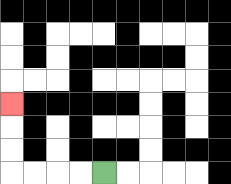{'start': '[4, 7]', 'end': '[0, 4]', 'path_directions': 'L,L,L,L,U,U,U', 'path_coordinates': '[[4, 7], [3, 7], [2, 7], [1, 7], [0, 7], [0, 6], [0, 5], [0, 4]]'}